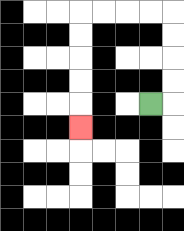{'start': '[6, 4]', 'end': '[3, 5]', 'path_directions': 'R,U,U,U,U,L,L,L,L,D,D,D,D,D', 'path_coordinates': '[[6, 4], [7, 4], [7, 3], [7, 2], [7, 1], [7, 0], [6, 0], [5, 0], [4, 0], [3, 0], [3, 1], [3, 2], [3, 3], [3, 4], [3, 5]]'}